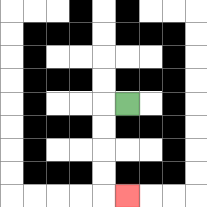{'start': '[5, 4]', 'end': '[5, 8]', 'path_directions': 'L,D,D,D,D,R', 'path_coordinates': '[[5, 4], [4, 4], [4, 5], [4, 6], [4, 7], [4, 8], [5, 8]]'}